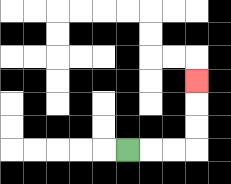{'start': '[5, 6]', 'end': '[8, 3]', 'path_directions': 'R,R,R,U,U,U', 'path_coordinates': '[[5, 6], [6, 6], [7, 6], [8, 6], [8, 5], [8, 4], [8, 3]]'}